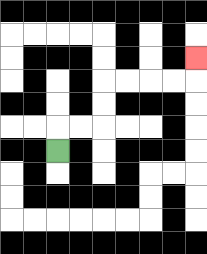{'start': '[2, 6]', 'end': '[8, 2]', 'path_directions': 'U,R,R,U,U,R,R,R,R,U', 'path_coordinates': '[[2, 6], [2, 5], [3, 5], [4, 5], [4, 4], [4, 3], [5, 3], [6, 3], [7, 3], [8, 3], [8, 2]]'}